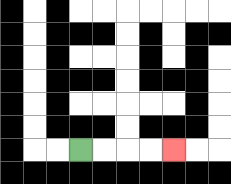{'start': '[3, 6]', 'end': '[7, 6]', 'path_directions': 'R,R,R,R', 'path_coordinates': '[[3, 6], [4, 6], [5, 6], [6, 6], [7, 6]]'}